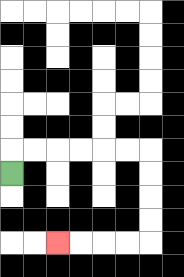{'start': '[0, 7]', 'end': '[2, 10]', 'path_directions': 'U,R,R,R,R,R,R,D,D,D,D,L,L,L,L', 'path_coordinates': '[[0, 7], [0, 6], [1, 6], [2, 6], [3, 6], [4, 6], [5, 6], [6, 6], [6, 7], [6, 8], [6, 9], [6, 10], [5, 10], [4, 10], [3, 10], [2, 10]]'}